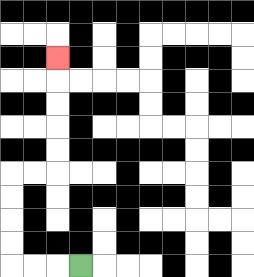{'start': '[3, 11]', 'end': '[2, 2]', 'path_directions': 'L,L,L,U,U,U,U,R,R,U,U,U,U,U', 'path_coordinates': '[[3, 11], [2, 11], [1, 11], [0, 11], [0, 10], [0, 9], [0, 8], [0, 7], [1, 7], [2, 7], [2, 6], [2, 5], [2, 4], [2, 3], [2, 2]]'}